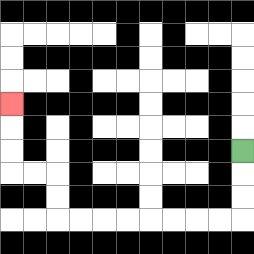{'start': '[10, 6]', 'end': '[0, 4]', 'path_directions': 'D,D,D,L,L,L,L,L,L,L,L,U,U,L,L,U,U,U', 'path_coordinates': '[[10, 6], [10, 7], [10, 8], [10, 9], [9, 9], [8, 9], [7, 9], [6, 9], [5, 9], [4, 9], [3, 9], [2, 9], [2, 8], [2, 7], [1, 7], [0, 7], [0, 6], [0, 5], [0, 4]]'}